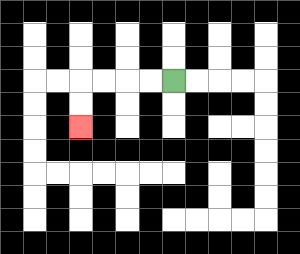{'start': '[7, 3]', 'end': '[3, 5]', 'path_directions': 'L,L,L,L,D,D', 'path_coordinates': '[[7, 3], [6, 3], [5, 3], [4, 3], [3, 3], [3, 4], [3, 5]]'}